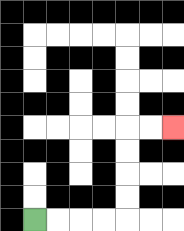{'start': '[1, 9]', 'end': '[7, 5]', 'path_directions': 'R,R,R,R,U,U,U,U,R,R', 'path_coordinates': '[[1, 9], [2, 9], [3, 9], [4, 9], [5, 9], [5, 8], [5, 7], [5, 6], [5, 5], [6, 5], [7, 5]]'}